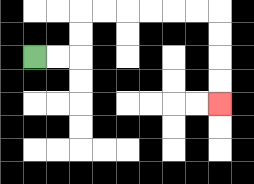{'start': '[1, 2]', 'end': '[9, 4]', 'path_directions': 'R,R,U,U,R,R,R,R,R,R,D,D,D,D', 'path_coordinates': '[[1, 2], [2, 2], [3, 2], [3, 1], [3, 0], [4, 0], [5, 0], [6, 0], [7, 0], [8, 0], [9, 0], [9, 1], [9, 2], [9, 3], [9, 4]]'}